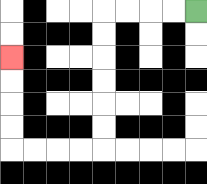{'start': '[8, 0]', 'end': '[0, 2]', 'path_directions': 'L,L,L,L,D,D,D,D,D,D,L,L,L,L,U,U,U,U', 'path_coordinates': '[[8, 0], [7, 0], [6, 0], [5, 0], [4, 0], [4, 1], [4, 2], [4, 3], [4, 4], [4, 5], [4, 6], [3, 6], [2, 6], [1, 6], [0, 6], [0, 5], [0, 4], [0, 3], [0, 2]]'}